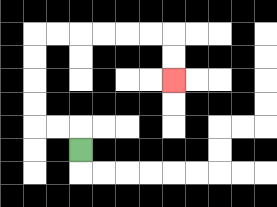{'start': '[3, 6]', 'end': '[7, 3]', 'path_directions': 'U,L,L,U,U,U,U,R,R,R,R,R,R,D,D', 'path_coordinates': '[[3, 6], [3, 5], [2, 5], [1, 5], [1, 4], [1, 3], [1, 2], [1, 1], [2, 1], [3, 1], [4, 1], [5, 1], [6, 1], [7, 1], [7, 2], [7, 3]]'}